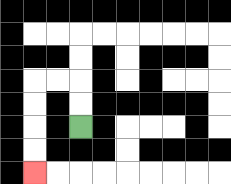{'start': '[3, 5]', 'end': '[1, 7]', 'path_directions': 'U,U,L,L,D,D,D,D', 'path_coordinates': '[[3, 5], [3, 4], [3, 3], [2, 3], [1, 3], [1, 4], [1, 5], [1, 6], [1, 7]]'}